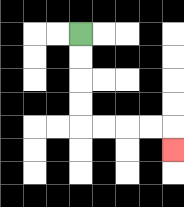{'start': '[3, 1]', 'end': '[7, 6]', 'path_directions': 'D,D,D,D,R,R,R,R,D', 'path_coordinates': '[[3, 1], [3, 2], [3, 3], [3, 4], [3, 5], [4, 5], [5, 5], [6, 5], [7, 5], [7, 6]]'}